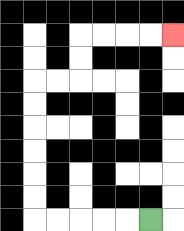{'start': '[6, 9]', 'end': '[7, 1]', 'path_directions': 'L,L,L,L,L,U,U,U,U,U,U,R,R,U,U,R,R,R,R', 'path_coordinates': '[[6, 9], [5, 9], [4, 9], [3, 9], [2, 9], [1, 9], [1, 8], [1, 7], [1, 6], [1, 5], [1, 4], [1, 3], [2, 3], [3, 3], [3, 2], [3, 1], [4, 1], [5, 1], [6, 1], [7, 1]]'}